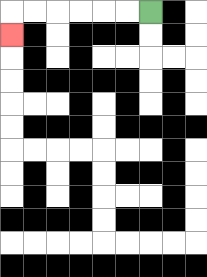{'start': '[6, 0]', 'end': '[0, 1]', 'path_directions': 'L,L,L,L,L,L,D', 'path_coordinates': '[[6, 0], [5, 0], [4, 0], [3, 0], [2, 0], [1, 0], [0, 0], [0, 1]]'}